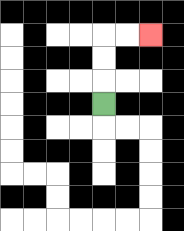{'start': '[4, 4]', 'end': '[6, 1]', 'path_directions': 'U,U,U,R,R', 'path_coordinates': '[[4, 4], [4, 3], [4, 2], [4, 1], [5, 1], [6, 1]]'}